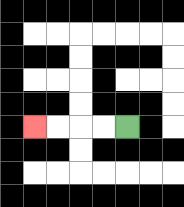{'start': '[5, 5]', 'end': '[1, 5]', 'path_directions': 'L,L,L,L', 'path_coordinates': '[[5, 5], [4, 5], [3, 5], [2, 5], [1, 5]]'}